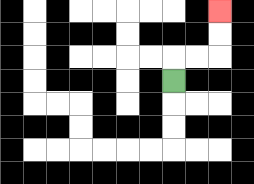{'start': '[7, 3]', 'end': '[9, 0]', 'path_directions': 'U,R,R,U,U', 'path_coordinates': '[[7, 3], [7, 2], [8, 2], [9, 2], [9, 1], [9, 0]]'}